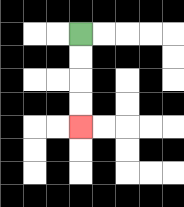{'start': '[3, 1]', 'end': '[3, 5]', 'path_directions': 'D,D,D,D', 'path_coordinates': '[[3, 1], [3, 2], [3, 3], [3, 4], [3, 5]]'}